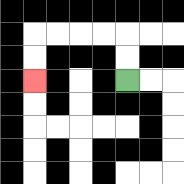{'start': '[5, 3]', 'end': '[1, 3]', 'path_directions': 'U,U,L,L,L,L,D,D', 'path_coordinates': '[[5, 3], [5, 2], [5, 1], [4, 1], [3, 1], [2, 1], [1, 1], [1, 2], [1, 3]]'}